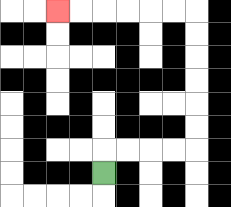{'start': '[4, 7]', 'end': '[2, 0]', 'path_directions': 'U,R,R,R,R,U,U,U,U,U,U,L,L,L,L,L,L', 'path_coordinates': '[[4, 7], [4, 6], [5, 6], [6, 6], [7, 6], [8, 6], [8, 5], [8, 4], [8, 3], [8, 2], [8, 1], [8, 0], [7, 0], [6, 0], [5, 0], [4, 0], [3, 0], [2, 0]]'}